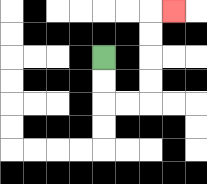{'start': '[4, 2]', 'end': '[7, 0]', 'path_directions': 'D,D,R,R,U,U,U,U,R', 'path_coordinates': '[[4, 2], [4, 3], [4, 4], [5, 4], [6, 4], [6, 3], [6, 2], [6, 1], [6, 0], [7, 0]]'}